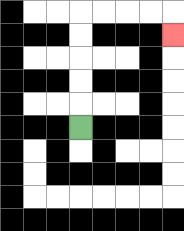{'start': '[3, 5]', 'end': '[7, 1]', 'path_directions': 'U,U,U,U,U,R,R,R,R,D', 'path_coordinates': '[[3, 5], [3, 4], [3, 3], [3, 2], [3, 1], [3, 0], [4, 0], [5, 0], [6, 0], [7, 0], [7, 1]]'}